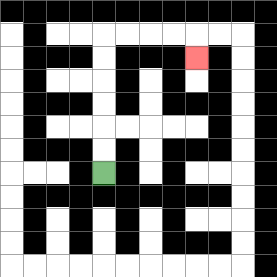{'start': '[4, 7]', 'end': '[8, 2]', 'path_directions': 'U,U,U,U,U,U,R,R,R,R,D', 'path_coordinates': '[[4, 7], [4, 6], [4, 5], [4, 4], [4, 3], [4, 2], [4, 1], [5, 1], [6, 1], [7, 1], [8, 1], [8, 2]]'}